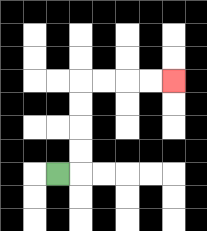{'start': '[2, 7]', 'end': '[7, 3]', 'path_directions': 'R,U,U,U,U,R,R,R,R', 'path_coordinates': '[[2, 7], [3, 7], [3, 6], [3, 5], [3, 4], [3, 3], [4, 3], [5, 3], [6, 3], [7, 3]]'}